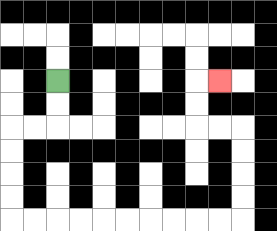{'start': '[2, 3]', 'end': '[9, 3]', 'path_directions': 'D,D,L,L,D,D,D,D,R,R,R,R,R,R,R,R,R,R,U,U,U,U,L,L,U,U,R', 'path_coordinates': '[[2, 3], [2, 4], [2, 5], [1, 5], [0, 5], [0, 6], [0, 7], [0, 8], [0, 9], [1, 9], [2, 9], [3, 9], [4, 9], [5, 9], [6, 9], [7, 9], [8, 9], [9, 9], [10, 9], [10, 8], [10, 7], [10, 6], [10, 5], [9, 5], [8, 5], [8, 4], [8, 3], [9, 3]]'}